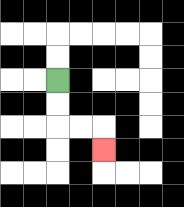{'start': '[2, 3]', 'end': '[4, 6]', 'path_directions': 'D,D,R,R,D', 'path_coordinates': '[[2, 3], [2, 4], [2, 5], [3, 5], [4, 5], [4, 6]]'}